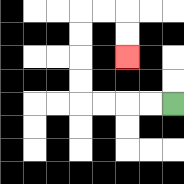{'start': '[7, 4]', 'end': '[5, 2]', 'path_directions': 'L,L,L,L,U,U,U,U,R,R,D,D', 'path_coordinates': '[[7, 4], [6, 4], [5, 4], [4, 4], [3, 4], [3, 3], [3, 2], [3, 1], [3, 0], [4, 0], [5, 0], [5, 1], [5, 2]]'}